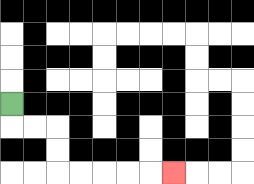{'start': '[0, 4]', 'end': '[7, 7]', 'path_directions': 'D,R,R,D,D,R,R,R,R,R', 'path_coordinates': '[[0, 4], [0, 5], [1, 5], [2, 5], [2, 6], [2, 7], [3, 7], [4, 7], [5, 7], [6, 7], [7, 7]]'}